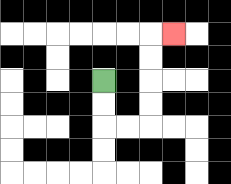{'start': '[4, 3]', 'end': '[7, 1]', 'path_directions': 'D,D,R,R,U,U,U,U,R', 'path_coordinates': '[[4, 3], [4, 4], [4, 5], [5, 5], [6, 5], [6, 4], [6, 3], [6, 2], [6, 1], [7, 1]]'}